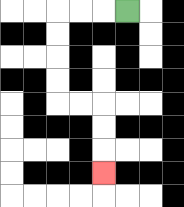{'start': '[5, 0]', 'end': '[4, 7]', 'path_directions': 'L,L,L,D,D,D,D,R,R,D,D,D', 'path_coordinates': '[[5, 0], [4, 0], [3, 0], [2, 0], [2, 1], [2, 2], [2, 3], [2, 4], [3, 4], [4, 4], [4, 5], [4, 6], [4, 7]]'}